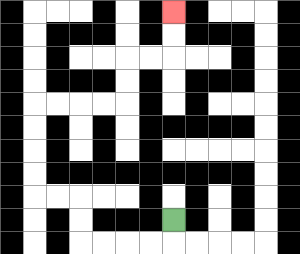{'start': '[7, 9]', 'end': '[7, 0]', 'path_directions': 'D,L,L,L,L,U,U,L,L,U,U,U,U,R,R,R,R,U,U,R,R,U,U', 'path_coordinates': '[[7, 9], [7, 10], [6, 10], [5, 10], [4, 10], [3, 10], [3, 9], [3, 8], [2, 8], [1, 8], [1, 7], [1, 6], [1, 5], [1, 4], [2, 4], [3, 4], [4, 4], [5, 4], [5, 3], [5, 2], [6, 2], [7, 2], [7, 1], [7, 0]]'}